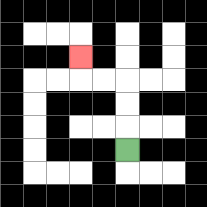{'start': '[5, 6]', 'end': '[3, 2]', 'path_directions': 'U,U,U,L,L,U', 'path_coordinates': '[[5, 6], [5, 5], [5, 4], [5, 3], [4, 3], [3, 3], [3, 2]]'}